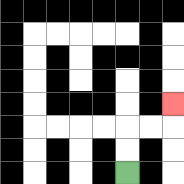{'start': '[5, 7]', 'end': '[7, 4]', 'path_directions': 'U,U,R,R,U', 'path_coordinates': '[[5, 7], [5, 6], [5, 5], [6, 5], [7, 5], [7, 4]]'}